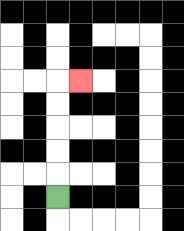{'start': '[2, 8]', 'end': '[3, 3]', 'path_directions': 'U,U,U,U,U,R', 'path_coordinates': '[[2, 8], [2, 7], [2, 6], [2, 5], [2, 4], [2, 3], [3, 3]]'}